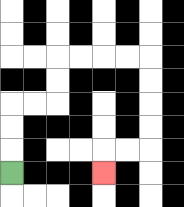{'start': '[0, 7]', 'end': '[4, 7]', 'path_directions': 'U,U,U,R,R,U,U,R,R,R,R,D,D,D,D,L,L,D', 'path_coordinates': '[[0, 7], [0, 6], [0, 5], [0, 4], [1, 4], [2, 4], [2, 3], [2, 2], [3, 2], [4, 2], [5, 2], [6, 2], [6, 3], [6, 4], [6, 5], [6, 6], [5, 6], [4, 6], [4, 7]]'}